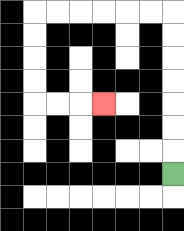{'start': '[7, 7]', 'end': '[4, 4]', 'path_directions': 'U,U,U,U,U,U,U,L,L,L,L,L,L,D,D,D,D,R,R,R', 'path_coordinates': '[[7, 7], [7, 6], [7, 5], [7, 4], [7, 3], [7, 2], [7, 1], [7, 0], [6, 0], [5, 0], [4, 0], [3, 0], [2, 0], [1, 0], [1, 1], [1, 2], [1, 3], [1, 4], [2, 4], [3, 4], [4, 4]]'}